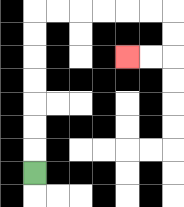{'start': '[1, 7]', 'end': '[5, 2]', 'path_directions': 'U,U,U,U,U,U,U,R,R,R,R,R,R,D,D,L,L', 'path_coordinates': '[[1, 7], [1, 6], [1, 5], [1, 4], [1, 3], [1, 2], [1, 1], [1, 0], [2, 0], [3, 0], [4, 0], [5, 0], [6, 0], [7, 0], [7, 1], [7, 2], [6, 2], [5, 2]]'}